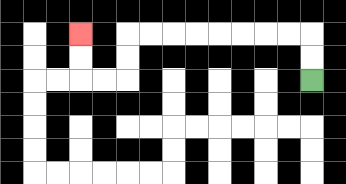{'start': '[13, 3]', 'end': '[3, 1]', 'path_directions': 'U,U,L,L,L,L,L,L,L,L,D,D,L,L,U,U', 'path_coordinates': '[[13, 3], [13, 2], [13, 1], [12, 1], [11, 1], [10, 1], [9, 1], [8, 1], [7, 1], [6, 1], [5, 1], [5, 2], [5, 3], [4, 3], [3, 3], [3, 2], [3, 1]]'}